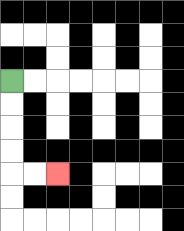{'start': '[0, 3]', 'end': '[2, 7]', 'path_directions': 'D,D,D,D,R,R', 'path_coordinates': '[[0, 3], [0, 4], [0, 5], [0, 6], [0, 7], [1, 7], [2, 7]]'}